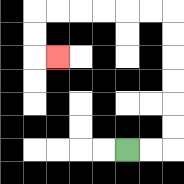{'start': '[5, 6]', 'end': '[2, 2]', 'path_directions': 'R,R,U,U,U,U,U,U,L,L,L,L,L,L,D,D,R', 'path_coordinates': '[[5, 6], [6, 6], [7, 6], [7, 5], [7, 4], [7, 3], [7, 2], [7, 1], [7, 0], [6, 0], [5, 0], [4, 0], [3, 0], [2, 0], [1, 0], [1, 1], [1, 2], [2, 2]]'}